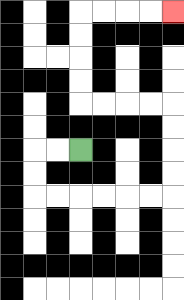{'start': '[3, 6]', 'end': '[7, 0]', 'path_directions': 'L,L,D,D,R,R,R,R,R,R,U,U,U,U,L,L,L,L,U,U,U,U,R,R,R,R', 'path_coordinates': '[[3, 6], [2, 6], [1, 6], [1, 7], [1, 8], [2, 8], [3, 8], [4, 8], [5, 8], [6, 8], [7, 8], [7, 7], [7, 6], [7, 5], [7, 4], [6, 4], [5, 4], [4, 4], [3, 4], [3, 3], [3, 2], [3, 1], [3, 0], [4, 0], [5, 0], [6, 0], [7, 0]]'}